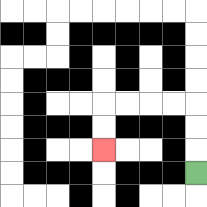{'start': '[8, 7]', 'end': '[4, 6]', 'path_directions': 'U,U,U,L,L,L,L,D,D', 'path_coordinates': '[[8, 7], [8, 6], [8, 5], [8, 4], [7, 4], [6, 4], [5, 4], [4, 4], [4, 5], [4, 6]]'}